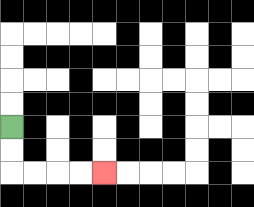{'start': '[0, 5]', 'end': '[4, 7]', 'path_directions': 'D,D,R,R,R,R', 'path_coordinates': '[[0, 5], [0, 6], [0, 7], [1, 7], [2, 7], [3, 7], [4, 7]]'}